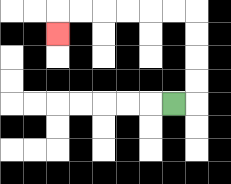{'start': '[7, 4]', 'end': '[2, 1]', 'path_directions': 'R,U,U,U,U,L,L,L,L,L,L,D', 'path_coordinates': '[[7, 4], [8, 4], [8, 3], [8, 2], [8, 1], [8, 0], [7, 0], [6, 0], [5, 0], [4, 0], [3, 0], [2, 0], [2, 1]]'}